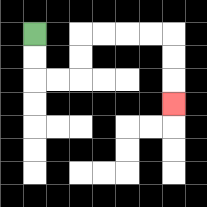{'start': '[1, 1]', 'end': '[7, 4]', 'path_directions': 'D,D,R,R,U,U,R,R,R,R,D,D,D', 'path_coordinates': '[[1, 1], [1, 2], [1, 3], [2, 3], [3, 3], [3, 2], [3, 1], [4, 1], [5, 1], [6, 1], [7, 1], [7, 2], [7, 3], [7, 4]]'}